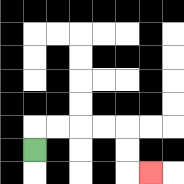{'start': '[1, 6]', 'end': '[6, 7]', 'path_directions': 'U,R,R,R,R,D,D,R', 'path_coordinates': '[[1, 6], [1, 5], [2, 5], [3, 5], [4, 5], [5, 5], [5, 6], [5, 7], [6, 7]]'}